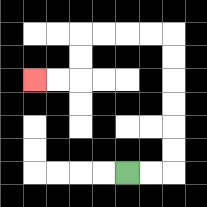{'start': '[5, 7]', 'end': '[1, 3]', 'path_directions': 'R,R,U,U,U,U,U,U,L,L,L,L,D,D,L,L', 'path_coordinates': '[[5, 7], [6, 7], [7, 7], [7, 6], [7, 5], [7, 4], [7, 3], [7, 2], [7, 1], [6, 1], [5, 1], [4, 1], [3, 1], [3, 2], [3, 3], [2, 3], [1, 3]]'}